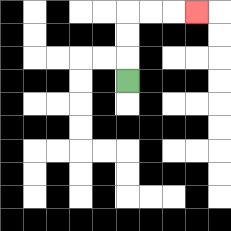{'start': '[5, 3]', 'end': '[8, 0]', 'path_directions': 'U,U,U,R,R,R', 'path_coordinates': '[[5, 3], [5, 2], [5, 1], [5, 0], [6, 0], [7, 0], [8, 0]]'}